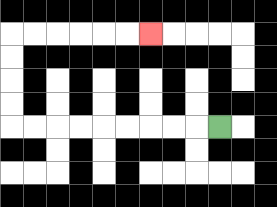{'start': '[9, 5]', 'end': '[6, 1]', 'path_directions': 'L,L,L,L,L,L,L,L,L,U,U,U,U,R,R,R,R,R,R', 'path_coordinates': '[[9, 5], [8, 5], [7, 5], [6, 5], [5, 5], [4, 5], [3, 5], [2, 5], [1, 5], [0, 5], [0, 4], [0, 3], [0, 2], [0, 1], [1, 1], [2, 1], [3, 1], [4, 1], [5, 1], [6, 1]]'}